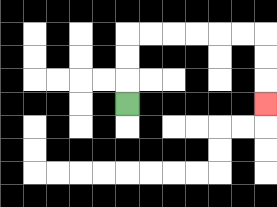{'start': '[5, 4]', 'end': '[11, 4]', 'path_directions': 'U,U,U,R,R,R,R,R,R,D,D,D', 'path_coordinates': '[[5, 4], [5, 3], [5, 2], [5, 1], [6, 1], [7, 1], [8, 1], [9, 1], [10, 1], [11, 1], [11, 2], [11, 3], [11, 4]]'}